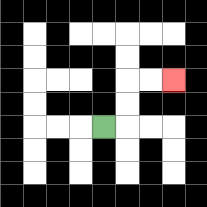{'start': '[4, 5]', 'end': '[7, 3]', 'path_directions': 'R,U,U,R,R', 'path_coordinates': '[[4, 5], [5, 5], [5, 4], [5, 3], [6, 3], [7, 3]]'}